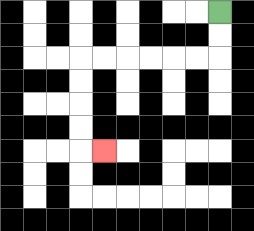{'start': '[9, 0]', 'end': '[4, 6]', 'path_directions': 'D,D,L,L,L,L,L,L,D,D,D,D,R', 'path_coordinates': '[[9, 0], [9, 1], [9, 2], [8, 2], [7, 2], [6, 2], [5, 2], [4, 2], [3, 2], [3, 3], [3, 4], [3, 5], [3, 6], [4, 6]]'}